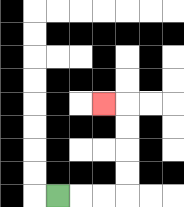{'start': '[2, 8]', 'end': '[4, 4]', 'path_directions': 'R,R,R,U,U,U,U,L', 'path_coordinates': '[[2, 8], [3, 8], [4, 8], [5, 8], [5, 7], [5, 6], [5, 5], [5, 4], [4, 4]]'}